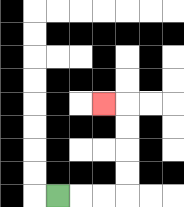{'start': '[2, 8]', 'end': '[4, 4]', 'path_directions': 'R,R,R,U,U,U,U,L', 'path_coordinates': '[[2, 8], [3, 8], [4, 8], [5, 8], [5, 7], [5, 6], [5, 5], [5, 4], [4, 4]]'}